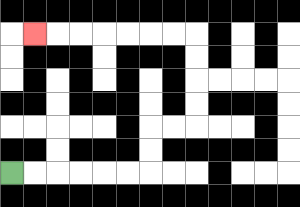{'start': '[0, 7]', 'end': '[1, 1]', 'path_directions': 'R,R,R,R,R,R,U,U,R,R,U,U,U,U,L,L,L,L,L,L,L', 'path_coordinates': '[[0, 7], [1, 7], [2, 7], [3, 7], [4, 7], [5, 7], [6, 7], [6, 6], [6, 5], [7, 5], [8, 5], [8, 4], [8, 3], [8, 2], [8, 1], [7, 1], [6, 1], [5, 1], [4, 1], [3, 1], [2, 1], [1, 1]]'}